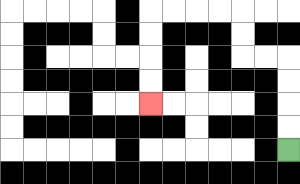{'start': '[12, 6]', 'end': '[6, 4]', 'path_directions': 'U,U,U,U,L,L,U,U,L,L,L,L,D,D,D,D', 'path_coordinates': '[[12, 6], [12, 5], [12, 4], [12, 3], [12, 2], [11, 2], [10, 2], [10, 1], [10, 0], [9, 0], [8, 0], [7, 0], [6, 0], [6, 1], [6, 2], [6, 3], [6, 4]]'}